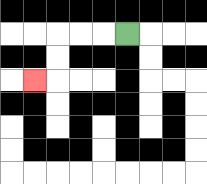{'start': '[5, 1]', 'end': '[1, 3]', 'path_directions': 'L,L,L,D,D,L', 'path_coordinates': '[[5, 1], [4, 1], [3, 1], [2, 1], [2, 2], [2, 3], [1, 3]]'}